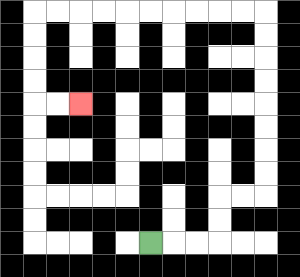{'start': '[6, 10]', 'end': '[3, 4]', 'path_directions': 'R,R,R,U,U,R,R,U,U,U,U,U,U,U,U,L,L,L,L,L,L,L,L,L,L,D,D,D,D,R,R', 'path_coordinates': '[[6, 10], [7, 10], [8, 10], [9, 10], [9, 9], [9, 8], [10, 8], [11, 8], [11, 7], [11, 6], [11, 5], [11, 4], [11, 3], [11, 2], [11, 1], [11, 0], [10, 0], [9, 0], [8, 0], [7, 0], [6, 0], [5, 0], [4, 0], [3, 0], [2, 0], [1, 0], [1, 1], [1, 2], [1, 3], [1, 4], [2, 4], [3, 4]]'}